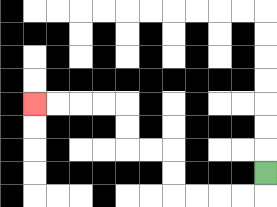{'start': '[11, 7]', 'end': '[1, 4]', 'path_directions': 'D,L,L,L,L,U,U,L,L,U,U,L,L,L,L', 'path_coordinates': '[[11, 7], [11, 8], [10, 8], [9, 8], [8, 8], [7, 8], [7, 7], [7, 6], [6, 6], [5, 6], [5, 5], [5, 4], [4, 4], [3, 4], [2, 4], [1, 4]]'}